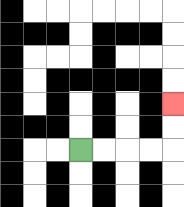{'start': '[3, 6]', 'end': '[7, 4]', 'path_directions': 'R,R,R,R,U,U', 'path_coordinates': '[[3, 6], [4, 6], [5, 6], [6, 6], [7, 6], [7, 5], [7, 4]]'}